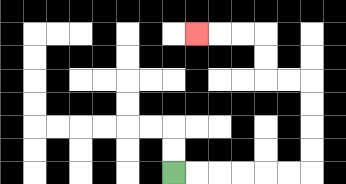{'start': '[7, 7]', 'end': '[8, 1]', 'path_directions': 'R,R,R,R,R,R,U,U,U,U,L,L,U,U,L,L,L', 'path_coordinates': '[[7, 7], [8, 7], [9, 7], [10, 7], [11, 7], [12, 7], [13, 7], [13, 6], [13, 5], [13, 4], [13, 3], [12, 3], [11, 3], [11, 2], [11, 1], [10, 1], [9, 1], [8, 1]]'}